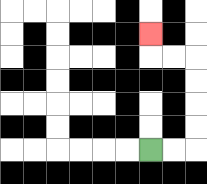{'start': '[6, 6]', 'end': '[6, 1]', 'path_directions': 'R,R,U,U,U,U,L,L,U', 'path_coordinates': '[[6, 6], [7, 6], [8, 6], [8, 5], [8, 4], [8, 3], [8, 2], [7, 2], [6, 2], [6, 1]]'}